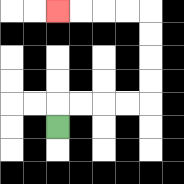{'start': '[2, 5]', 'end': '[2, 0]', 'path_directions': 'U,R,R,R,R,U,U,U,U,L,L,L,L', 'path_coordinates': '[[2, 5], [2, 4], [3, 4], [4, 4], [5, 4], [6, 4], [6, 3], [6, 2], [6, 1], [6, 0], [5, 0], [4, 0], [3, 0], [2, 0]]'}